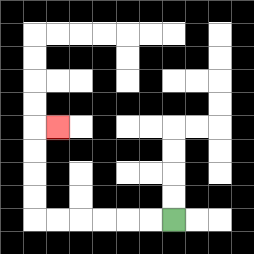{'start': '[7, 9]', 'end': '[2, 5]', 'path_directions': 'L,L,L,L,L,L,U,U,U,U,R', 'path_coordinates': '[[7, 9], [6, 9], [5, 9], [4, 9], [3, 9], [2, 9], [1, 9], [1, 8], [1, 7], [1, 6], [1, 5], [2, 5]]'}